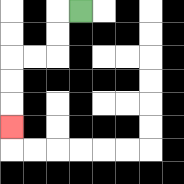{'start': '[3, 0]', 'end': '[0, 5]', 'path_directions': 'L,D,D,L,L,D,D,D', 'path_coordinates': '[[3, 0], [2, 0], [2, 1], [2, 2], [1, 2], [0, 2], [0, 3], [0, 4], [0, 5]]'}